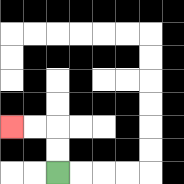{'start': '[2, 7]', 'end': '[0, 5]', 'path_directions': 'U,U,L,L', 'path_coordinates': '[[2, 7], [2, 6], [2, 5], [1, 5], [0, 5]]'}